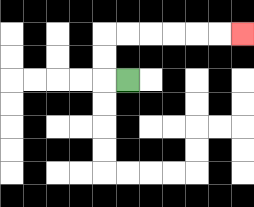{'start': '[5, 3]', 'end': '[10, 1]', 'path_directions': 'L,U,U,R,R,R,R,R,R', 'path_coordinates': '[[5, 3], [4, 3], [4, 2], [4, 1], [5, 1], [6, 1], [7, 1], [8, 1], [9, 1], [10, 1]]'}